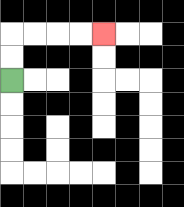{'start': '[0, 3]', 'end': '[4, 1]', 'path_directions': 'U,U,R,R,R,R', 'path_coordinates': '[[0, 3], [0, 2], [0, 1], [1, 1], [2, 1], [3, 1], [4, 1]]'}